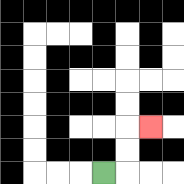{'start': '[4, 7]', 'end': '[6, 5]', 'path_directions': 'R,U,U,R', 'path_coordinates': '[[4, 7], [5, 7], [5, 6], [5, 5], [6, 5]]'}